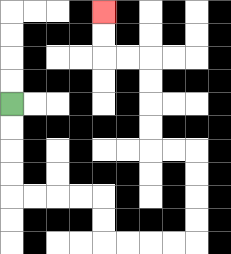{'start': '[0, 4]', 'end': '[4, 0]', 'path_directions': 'D,D,D,D,R,R,R,R,D,D,R,R,R,R,U,U,U,U,L,L,U,U,U,U,L,L,U,U', 'path_coordinates': '[[0, 4], [0, 5], [0, 6], [0, 7], [0, 8], [1, 8], [2, 8], [3, 8], [4, 8], [4, 9], [4, 10], [5, 10], [6, 10], [7, 10], [8, 10], [8, 9], [8, 8], [8, 7], [8, 6], [7, 6], [6, 6], [6, 5], [6, 4], [6, 3], [6, 2], [5, 2], [4, 2], [4, 1], [4, 0]]'}